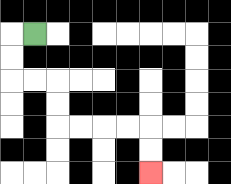{'start': '[1, 1]', 'end': '[6, 7]', 'path_directions': 'L,D,D,R,R,D,D,R,R,R,R,D,D', 'path_coordinates': '[[1, 1], [0, 1], [0, 2], [0, 3], [1, 3], [2, 3], [2, 4], [2, 5], [3, 5], [4, 5], [5, 5], [6, 5], [6, 6], [6, 7]]'}